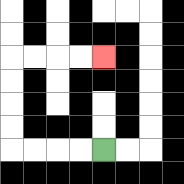{'start': '[4, 6]', 'end': '[4, 2]', 'path_directions': 'L,L,L,L,U,U,U,U,R,R,R,R', 'path_coordinates': '[[4, 6], [3, 6], [2, 6], [1, 6], [0, 6], [0, 5], [0, 4], [0, 3], [0, 2], [1, 2], [2, 2], [3, 2], [4, 2]]'}